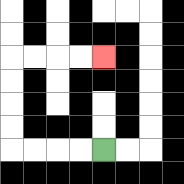{'start': '[4, 6]', 'end': '[4, 2]', 'path_directions': 'L,L,L,L,U,U,U,U,R,R,R,R', 'path_coordinates': '[[4, 6], [3, 6], [2, 6], [1, 6], [0, 6], [0, 5], [0, 4], [0, 3], [0, 2], [1, 2], [2, 2], [3, 2], [4, 2]]'}